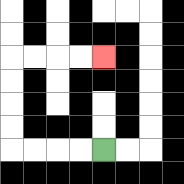{'start': '[4, 6]', 'end': '[4, 2]', 'path_directions': 'L,L,L,L,U,U,U,U,R,R,R,R', 'path_coordinates': '[[4, 6], [3, 6], [2, 6], [1, 6], [0, 6], [0, 5], [0, 4], [0, 3], [0, 2], [1, 2], [2, 2], [3, 2], [4, 2]]'}